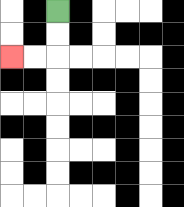{'start': '[2, 0]', 'end': '[0, 2]', 'path_directions': 'D,D,L,L', 'path_coordinates': '[[2, 0], [2, 1], [2, 2], [1, 2], [0, 2]]'}